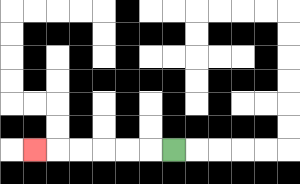{'start': '[7, 6]', 'end': '[1, 6]', 'path_directions': 'L,L,L,L,L,L', 'path_coordinates': '[[7, 6], [6, 6], [5, 6], [4, 6], [3, 6], [2, 6], [1, 6]]'}